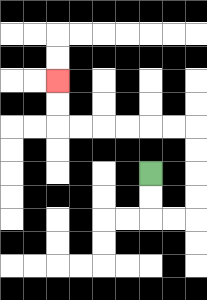{'start': '[6, 7]', 'end': '[2, 3]', 'path_directions': 'D,D,R,R,U,U,U,U,L,L,L,L,L,L,U,U', 'path_coordinates': '[[6, 7], [6, 8], [6, 9], [7, 9], [8, 9], [8, 8], [8, 7], [8, 6], [8, 5], [7, 5], [6, 5], [5, 5], [4, 5], [3, 5], [2, 5], [2, 4], [2, 3]]'}